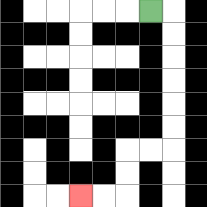{'start': '[6, 0]', 'end': '[3, 8]', 'path_directions': 'R,D,D,D,D,D,D,L,L,D,D,L,L', 'path_coordinates': '[[6, 0], [7, 0], [7, 1], [7, 2], [7, 3], [7, 4], [7, 5], [7, 6], [6, 6], [5, 6], [5, 7], [5, 8], [4, 8], [3, 8]]'}